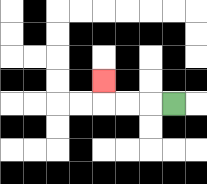{'start': '[7, 4]', 'end': '[4, 3]', 'path_directions': 'L,L,L,U', 'path_coordinates': '[[7, 4], [6, 4], [5, 4], [4, 4], [4, 3]]'}